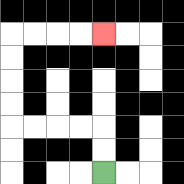{'start': '[4, 7]', 'end': '[4, 1]', 'path_directions': 'U,U,L,L,L,L,U,U,U,U,R,R,R,R', 'path_coordinates': '[[4, 7], [4, 6], [4, 5], [3, 5], [2, 5], [1, 5], [0, 5], [0, 4], [0, 3], [0, 2], [0, 1], [1, 1], [2, 1], [3, 1], [4, 1]]'}